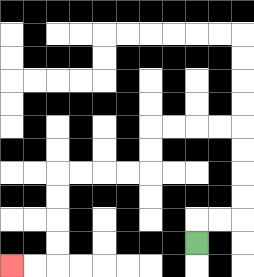{'start': '[8, 10]', 'end': '[0, 11]', 'path_directions': 'U,R,R,U,U,U,U,L,L,L,L,D,D,L,L,L,L,D,D,D,D,L,L', 'path_coordinates': '[[8, 10], [8, 9], [9, 9], [10, 9], [10, 8], [10, 7], [10, 6], [10, 5], [9, 5], [8, 5], [7, 5], [6, 5], [6, 6], [6, 7], [5, 7], [4, 7], [3, 7], [2, 7], [2, 8], [2, 9], [2, 10], [2, 11], [1, 11], [0, 11]]'}